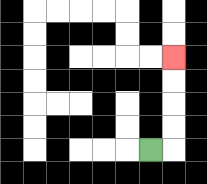{'start': '[6, 6]', 'end': '[7, 2]', 'path_directions': 'R,U,U,U,U', 'path_coordinates': '[[6, 6], [7, 6], [7, 5], [7, 4], [7, 3], [7, 2]]'}